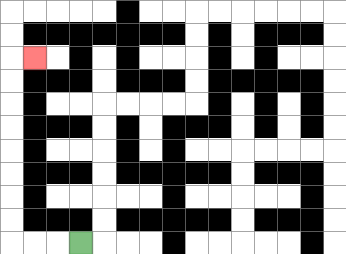{'start': '[3, 10]', 'end': '[1, 2]', 'path_directions': 'L,L,L,U,U,U,U,U,U,U,U,R', 'path_coordinates': '[[3, 10], [2, 10], [1, 10], [0, 10], [0, 9], [0, 8], [0, 7], [0, 6], [0, 5], [0, 4], [0, 3], [0, 2], [1, 2]]'}